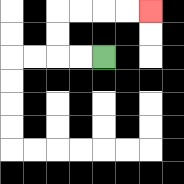{'start': '[4, 2]', 'end': '[6, 0]', 'path_directions': 'L,L,U,U,R,R,R,R', 'path_coordinates': '[[4, 2], [3, 2], [2, 2], [2, 1], [2, 0], [3, 0], [4, 0], [5, 0], [6, 0]]'}